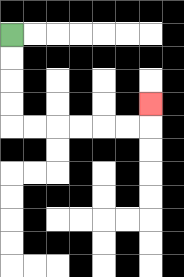{'start': '[0, 1]', 'end': '[6, 4]', 'path_directions': 'D,D,D,D,R,R,R,R,R,R,U', 'path_coordinates': '[[0, 1], [0, 2], [0, 3], [0, 4], [0, 5], [1, 5], [2, 5], [3, 5], [4, 5], [5, 5], [6, 5], [6, 4]]'}